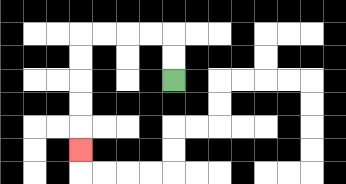{'start': '[7, 3]', 'end': '[3, 6]', 'path_directions': 'U,U,L,L,L,L,D,D,D,D,D', 'path_coordinates': '[[7, 3], [7, 2], [7, 1], [6, 1], [5, 1], [4, 1], [3, 1], [3, 2], [3, 3], [3, 4], [3, 5], [3, 6]]'}